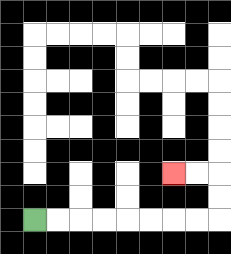{'start': '[1, 9]', 'end': '[7, 7]', 'path_directions': 'R,R,R,R,R,R,R,R,U,U,L,L', 'path_coordinates': '[[1, 9], [2, 9], [3, 9], [4, 9], [5, 9], [6, 9], [7, 9], [8, 9], [9, 9], [9, 8], [9, 7], [8, 7], [7, 7]]'}